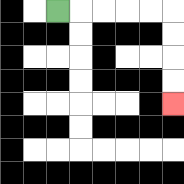{'start': '[2, 0]', 'end': '[7, 4]', 'path_directions': 'R,R,R,R,R,D,D,D,D', 'path_coordinates': '[[2, 0], [3, 0], [4, 0], [5, 0], [6, 0], [7, 0], [7, 1], [7, 2], [7, 3], [7, 4]]'}